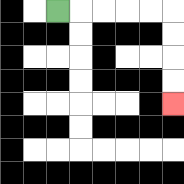{'start': '[2, 0]', 'end': '[7, 4]', 'path_directions': 'R,R,R,R,R,D,D,D,D', 'path_coordinates': '[[2, 0], [3, 0], [4, 0], [5, 0], [6, 0], [7, 0], [7, 1], [7, 2], [7, 3], [7, 4]]'}